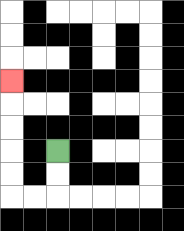{'start': '[2, 6]', 'end': '[0, 3]', 'path_directions': 'D,D,L,L,U,U,U,U,U', 'path_coordinates': '[[2, 6], [2, 7], [2, 8], [1, 8], [0, 8], [0, 7], [0, 6], [0, 5], [0, 4], [0, 3]]'}